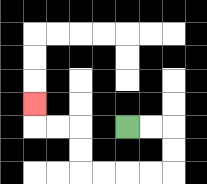{'start': '[5, 5]', 'end': '[1, 4]', 'path_directions': 'R,R,D,D,L,L,L,L,U,U,L,L,U', 'path_coordinates': '[[5, 5], [6, 5], [7, 5], [7, 6], [7, 7], [6, 7], [5, 7], [4, 7], [3, 7], [3, 6], [3, 5], [2, 5], [1, 5], [1, 4]]'}